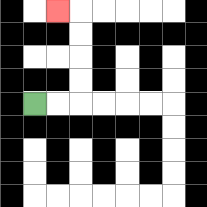{'start': '[1, 4]', 'end': '[2, 0]', 'path_directions': 'R,R,U,U,U,U,L', 'path_coordinates': '[[1, 4], [2, 4], [3, 4], [3, 3], [3, 2], [3, 1], [3, 0], [2, 0]]'}